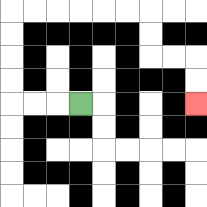{'start': '[3, 4]', 'end': '[8, 4]', 'path_directions': 'L,L,L,U,U,U,U,R,R,R,R,R,R,D,D,R,R,D,D', 'path_coordinates': '[[3, 4], [2, 4], [1, 4], [0, 4], [0, 3], [0, 2], [0, 1], [0, 0], [1, 0], [2, 0], [3, 0], [4, 0], [5, 0], [6, 0], [6, 1], [6, 2], [7, 2], [8, 2], [8, 3], [8, 4]]'}